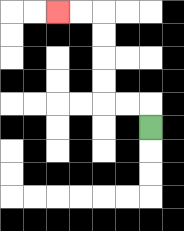{'start': '[6, 5]', 'end': '[2, 0]', 'path_directions': 'U,L,L,U,U,U,U,L,L', 'path_coordinates': '[[6, 5], [6, 4], [5, 4], [4, 4], [4, 3], [4, 2], [4, 1], [4, 0], [3, 0], [2, 0]]'}